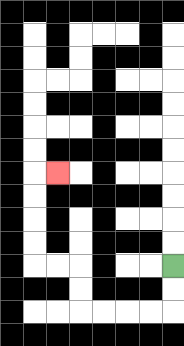{'start': '[7, 11]', 'end': '[2, 7]', 'path_directions': 'D,D,L,L,L,L,U,U,L,L,U,U,U,U,R', 'path_coordinates': '[[7, 11], [7, 12], [7, 13], [6, 13], [5, 13], [4, 13], [3, 13], [3, 12], [3, 11], [2, 11], [1, 11], [1, 10], [1, 9], [1, 8], [1, 7], [2, 7]]'}